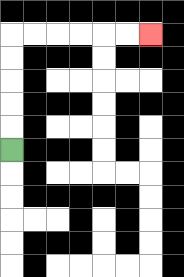{'start': '[0, 6]', 'end': '[6, 1]', 'path_directions': 'U,U,U,U,U,R,R,R,R,R,R', 'path_coordinates': '[[0, 6], [0, 5], [0, 4], [0, 3], [0, 2], [0, 1], [1, 1], [2, 1], [3, 1], [4, 1], [5, 1], [6, 1]]'}